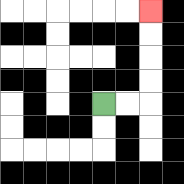{'start': '[4, 4]', 'end': '[6, 0]', 'path_directions': 'R,R,U,U,U,U', 'path_coordinates': '[[4, 4], [5, 4], [6, 4], [6, 3], [6, 2], [6, 1], [6, 0]]'}